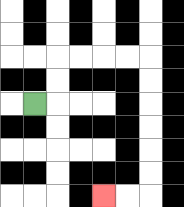{'start': '[1, 4]', 'end': '[4, 8]', 'path_directions': 'R,U,U,R,R,R,R,D,D,D,D,D,D,L,L', 'path_coordinates': '[[1, 4], [2, 4], [2, 3], [2, 2], [3, 2], [4, 2], [5, 2], [6, 2], [6, 3], [6, 4], [6, 5], [6, 6], [6, 7], [6, 8], [5, 8], [4, 8]]'}